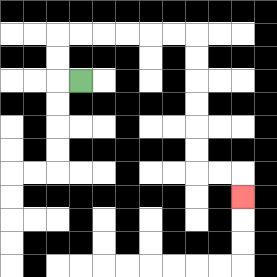{'start': '[3, 3]', 'end': '[10, 8]', 'path_directions': 'L,U,U,R,R,R,R,R,R,D,D,D,D,D,D,R,R,D', 'path_coordinates': '[[3, 3], [2, 3], [2, 2], [2, 1], [3, 1], [4, 1], [5, 1], [6, 1], [7, 1], [8, 1], [8, 2], [8, 3], [8, 4], [8, 5], [8, 6], [8, 7], [9, 7], [10, 7], [10, 8]]'}